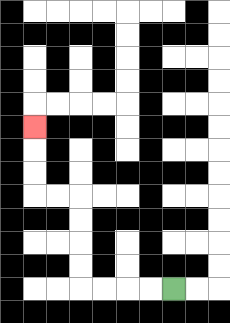{'start': '[7, 12]', 'end': '[1, 5]', 'path_directions': 'L,L,L,L,U,U,U,U,L,L,U,U,U', 'path_coordinates': '[[7, 12], [6, 12], [5, 12], [4, 12], [3, 12], [3, 11], [3, 10], [3, 9], [3, 8], [2, 8], [1, 8], [1, 7], [1, 6], [1, 5]]'}